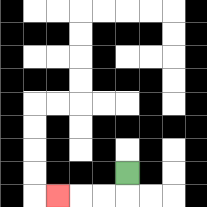{'start': '[5, 7]', 'end': '[2, 8]', 'path_directions': 'D,L,L,L', 'path_coordinates': '[[5, 7], [5, 8], [4, 8], [3, 8], [2, 8]]'}